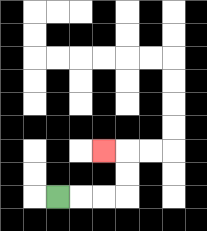{'start': '[2, 8]', 'end': '[4, 6]', 'path_directions': 'R,R,R,U,U,L', 'path_coordinates': '[[2, 8], [3, 8], [4, 8], [5, 8], [5, 7], [5, 6], [4, 6]]'}